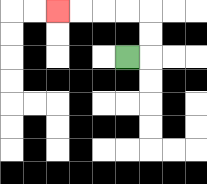{'start': '[5, 2]', 'end': '[2, 0]', 'path_directions': 'R,U,U,L,L,L,L', 'path_coordinates': '[[5, 2], [6, 2], [6, 1], [6, 0], [5, 0], [4, 0], [3, 0], [2, 0]]'}